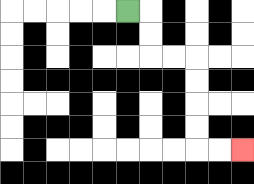{'start': '[5, 0]', 'end': '[10, 6]', 'path_directions': 'R,D,D,R,R,D,D,D,D,R,R', 'path_coordinates': '[[5, 0], [6, 0], [6, 1], [6, 2], [7, 2], [8, 2], [8, 3], [8, 4], [8, 5], [8, 6], [9, 6], [10, 6]]'}